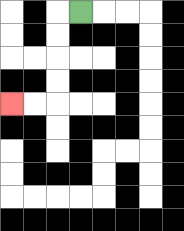{'start': '[3, 0]', 'end': '[0, 4]', 'path_directions': 'L,D,D,D,D,L,L', 'path_coordinates': '[[3, 0], [2, 0], [2, 1], [2, 2], [2, 3], [2, 4], [1, 4], [0, 4]]'}